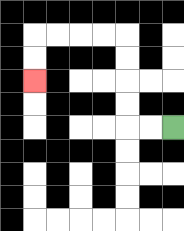{'start': '[7, 5]', 'end': '[1, 3]', 'path_directions': 'L,L,U,U,U,U,L,L,L,L,D,D', 'path_coordinates': '[[7, 5], [6, 5], [5, 5], [5, 4], [5, 3], [5, 2], [5, 1], [4, 1], [3, 1], [2, 1], [1, 1], [1, 2], [1, 3]]'}